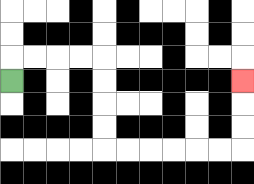{'start': '[0, 3]', 'end': '[10, 3]', 'path_directions': 'U,R,R,R,R,D,D,D,D,R,R,R,R,R,R,U,U,U', 'path_coordinates': '[[0, 3], [0, 2], [1, 2], [2, 2], [3, 2], [4, 2], [4, 3], [4, 4], [4, 5], [4, 6], [5, 6], [6, 6], [7, 6], [8, 6], [9, 6], [10, 6], [10, 5], [10, 4], [10, 3]]'}